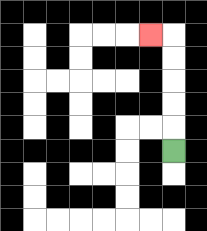{'start': '[7, 6]', 'end': '[6, 1]', 'path_directions': 'U,U,U,U,U,L', 'path_coordinates': '[[7, 6], [7, 5], [7, 4], [7, 3], [7, 2], [7, 1], [6, 1]]'}